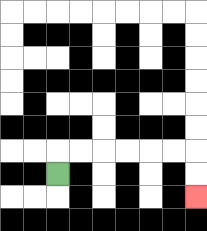{'start': '[2, 7]', 'end': '[8, 8]', 'path_directions': 'U,R,R,R,R,R,R,D,D', 'path_coordinates': '[[2, 7], [2, 6], [3, 6], [4, 6], [5, 6], [6, 6], [7, 6], [8, 6], [8, 7], [8, 8]]'}